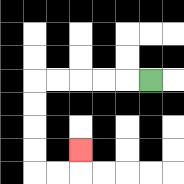{'start': '[6, 3]', 'end': '[3, 6]', 'path_directions': 'L,L,L,L,L,D,D,D,D,R,R,U', 'path_coordinates': '[[6, 3], [5, 3], [4, 3], [3, 3], [2, 3], [1, 3], [1, 4], [1, 5], [1, 6], [1, 7], [2, 7], [3, 7], [3, 6]]'}